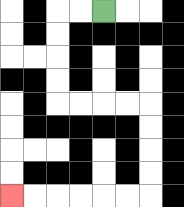{'start': '[4, 0]', 'end': '[0, 8]', 'path_directions': 'L,L,D,D,D,D,R,R,R,R,D,D,D,D,L,L,L,L,L,L', 'path_coordinates': '[[4, 0], [3, 0], [2, 0], [2, 1], [2, 2], [2, 3], [2, 4], [3, 4], [4, 4], [5, 4], [6, 4], [6, 5], [6, 6], [6, 7], [6, 8], [5, 8], [4, 8], [3, 8], [2, 8], [1, 8], [0, 8]]'}